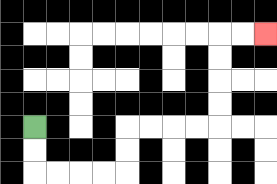{'start': '[1, 5]', 'end': '[11, 1]', 'path_directions': 'D,D,R,R,R,R,U,U,R,R,R,R,U,U,U,U,R,R', 'path_coordinates': '[[1, 5], [1, 6], [1, 7], [2, 7], [3, 7], [4, 7], [5, 7], [5, 6], [5, 5], [6, 5], [7, 5], [8, 5], [9, 5], [9, 4], [9, 3], [9, 2], [9, 1], [10, 1], [11, 1]]'}